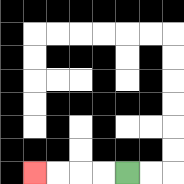{'start': '[5, 7]', 'end': '[1, 7]', 'path_directions': 'L,L,L,L', 'path_coordinates': '[[5, 7], [4, 7], [3, 7], [2, 7], [1, 7]]'}